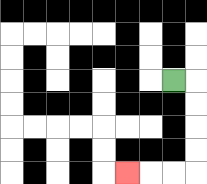{'start': '[7, 3]', 'end': '[5, 7]', 'path_directions': 'R,D,D,D,D,L,L,L', 'path_coordinates': '[[7, 3], [8, 3], [8, 4], [8, 5], [8, 6], [8, 7], [7, 7], [6, 7], [5, 7]]'}